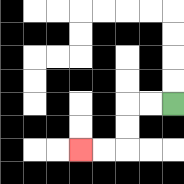{'start': '[7, 4]', 'end': '[3, 6]', 'path_directions': 'L,L,D,D,L,L', 'path_coordinates': '[[7, 4], [6, 4], [5, 4], [5, 5], [5, 6], [4, 6], [3, 6]]'}